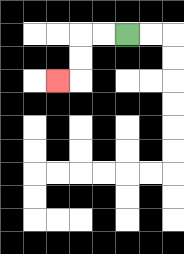{'start': '[5, 1]', 'end': '[2, 3]', 'path_directions': 'L,L,D,D,L', 'path_coordinates': '[[5, 1], [4, 1], [3, 1], [3, 2], [3, 3], [2, 3]]'}